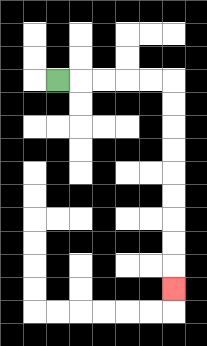{'start': '[2, 3]', 'end': '[7, 12]', 'path_directions': 'R,R,R,R,R,D,D,D,D,D,D,D,D,D', 'path_coordinates': '[[2, 3], [3, 3], [4, 3], [5, 3], [6, 3], [7, 3], [7, 4], [7, 5], [7, 6], [7, 7], [7, 8], [7, 9], [7, 10], [7, 11], [7, 12]]'}